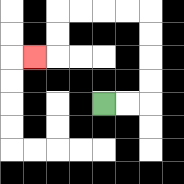{'start': '[4, 4]', 'end': '[1, 2]', 'path_directions': 'R,R,U,U,U,U,L,L,L,L,D,D,L', 'path_coordinates': '[[4, 4], [5, 4], [6, 4], [6, 3], [6, 2], [6, 1], [6, 0], [5, 0], [4, 0], [3, 0], [2, 0], [2, 1], [2, 2], [1, 2]]'}